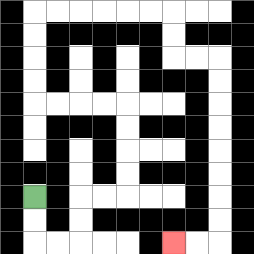{'start': '[1, 8]', 'end': '[7, 10]', 'path_directions': 'D,D,R,R,U,U,R,R,U,U,U,U,L,L,L,L,U,U,U,U,R,R,R,R,R,R,D,D,R,R,D,D,D,D,D,D,D,D,L,L', 'path_coordinates': '[[1, 8], [1, 9], [1, 10], [2, 10], [3, 10], [3, 9], [3, 8], [4, 8], [5, 8], [5, 7], [5, 6], [5, 5], [5, 4], [4, 4], [3, 4], [2, 4], [1, 4], [1, 3], [1, 2], [1, 1], [1, 0], [2, 0], [3, 0], [4, 0], [5, 0], [6, 0], [7, 0], [7, 1], [7, 2], [8, 2], [9, 2], [9, 3], [9, 4], [9, 5], [9, 6], [9, 7], [9, 8], [9, 9], [9, 10], [8, 10], [7, 10]]'}